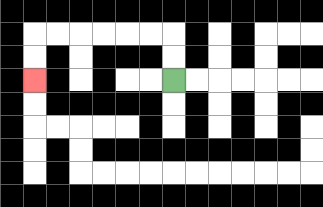{'start': '[7, 3]', 'end': '[1, 3]', 'path_directions': 'U,U,L,L,L,L,L,L,D,D', 'path_coordinates': '[[7, 3], [7, 2], [7, 1], [6, 1], [5, 1], [4, 1], [3, 1], [2, 1], [1, 1], [1, 2], [1, 3]]'}